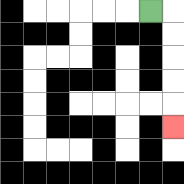{'start': '[6, 0]', 'end': '[7, 5]', 'path_directions': 'R,D,D,D,D,D', 'path_coordinates': '[[6, 0], [7, 0], [7, 1], [7, 2], [7, 3], [7, 4], [7, 5]]'}